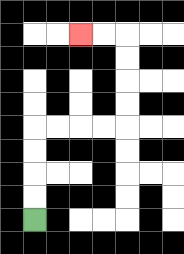{'start': '[1, 9]', 'end': '[3, 1]', 'path_directions': 'U,U,U,U,R,R,R,R,U,U,U,U,L,L', 'path_coordinates': '[[1, 9], [1, 8], [1, 7], [1, 6], [1, 5], [2, 5], [3, 5], [4, 5], [5, 5], [5, 4], [5, 3], [5, 2], [5, 1], [4, 1], [3, 1]]'}